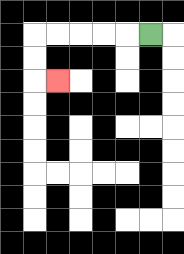{'start': '[6, 1]', 'end': '[2, 3]', 'path_directions': 'L,L,L,L,L,D,D,R', 'path_coordinates': '[[6, 1], [5, 1], [4, 1], [3, 1], [2, 1], [1, 1], [1, 2], [1, 3], [2, 3]]'}